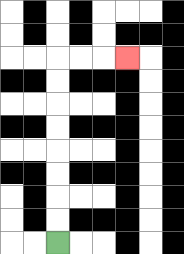{'start': '[2, 10]', 'end': '[5, 2]', 'path_directions': 'U,U,U,U,U,U,U,U,R,R,R', 'path_coordinates': '[[2, 10], [2, 9], [2, 8], [2, 7], [2, 6], [2, 5], [2, 4], [2, 3], [2, 2], [3, 2], [4, 2], [5, 2]]'}